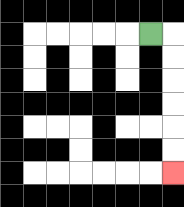{'start': '[6, 1]', 'end': '[7, 7]', 'path_directions': 'R,D,D,D,D,D,D', 'path_coordinates': '[[6, 1], [7, 1], [7, 2], [7, 3], [7, 4], [7, 5], [7, 6], [7, 7]]'}